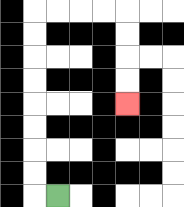{'start': '[2, 8]', 'end': '[5, 4]', 'path_directions': 'L,U,U,U,U,U,U,U,U,R,R,R,R,D,D,D,D', 'path_coordinates': '[[2, 8], [1, 8], [1, 7], [1, 6], [1, 5], [1, 4], [1, 3], [1, 2], [1, 1], [1, 0], [2, 0], [3, 0], [4, 0], [5, 0], [5, 1], [5, 2], [5, 3], [5, 4]]'}